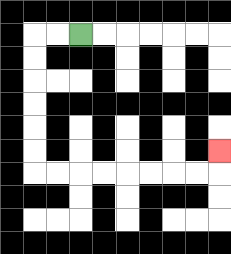{'start': '[3, 1]', 'end': '[9, 6]', 'path_directions': 'L,L,D,D,D,D,D,D,R,R,R,R,R,R,R,R,U', 'path_coordinates': '[[3, 1], [2, 1], [1, 1], [1, 2], [1, 3], [1, 4], [1, 5], [1, 6], [1, 7], [2, 7], [3, 7], [4, 7], [5, 7], [6, 7], [7, 7], [8, 7], [9, 7], [9, 6]]'}